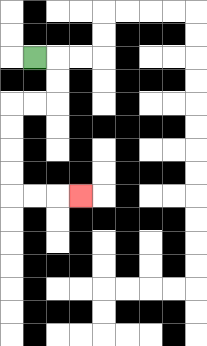{'start': '[1, 2]', 'end': '[3, 8]', 'path_directions': 'R,D,D,L,L,D,D,D,D,R,R,R', 'path_coordinates': '[[1, 2], [2, 2], [2, 3], [2, 4], [1, 4], [0, 4], [0, 5], [0, 6], [0, 7], [0, 8], [1, 8], [2, 8], [3, 8]]'}